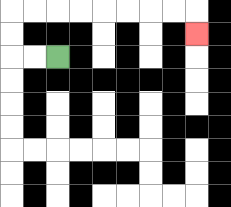{'start': '[2, 2]', 'end': '[8, 1]', 'path_directions': 'L,L,U,U,R,R,R,R,R,R,R,R,D', 'path_coordinates': '[[2, 2], [1, 2], [0, 2], [0, 1], [0, 0], [1, 0], [2, 0], [3, 0], [4, 0], [5, 0], [6, 0], [7, 0], [8, 0], [8, 1]]'}